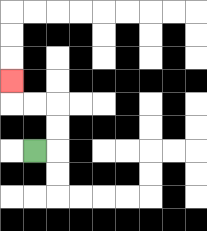{'start': '[1, 6]', 'end': '[0, 3]', 'path_directions': 'R,U,U,L,L,U', 'path_coordinates': '[[1, 6], [2, 6], [2, 5], [2, 4], [1, 4], [0, 4], [0, 3]]'}